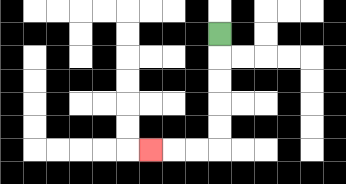{'start': '[9, 1]', 'end': '[6, 6]', 'path_directions': 'D,D,D,D,D,L,L,L', 'path_coordinates': '[[9, 1], [9, 2], [9, 3], [9, 4], [9, 5], [9, 6], [8, 6], [7, 6], [6, 6]]'}